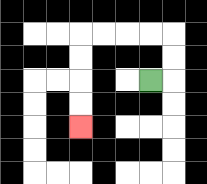{'start': '[6, 3]', 'end': '[3, 5]', 'path_directions': 'R,U,U,L,L,L,L,D,D,D,D', 'path_coordinates': '[[6, 3], [7, 3], [7, 2], [7, 1], [6, 1], [5, 1], [4, 1], [3, 1], [3, 2], [3, 3], [3, 4], [3, 5]]'}